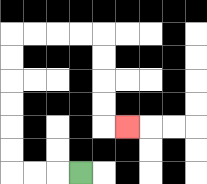{'start': '[3, 7]', 'end': '[5, 5]', 'path_directions': 'L,L,L,U,U,U,U,U,U,R,R,R,R,D,D,D,D,R', 'path_coordinates': '[[3, 7], [2, 7], [1, 7], [0, 7], [0, 6], [0, 5], [0, 4], [0, 3], [0, 2], [0, 1], [1, 1], [2, 1], [3, 1], [4, 1], [4, 2], [4, 3], [4, 4], [4, 5], [5, 5]]'}